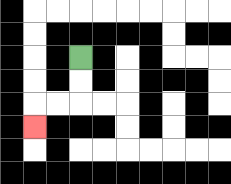{'start': '[3, 2]', 'end': '[1, 5]', 'path_directions': 'D,D,L,L,D', 'path_coordinates': '[[3, 2], [3, 3], [3, 4], [2, 4], [1, 4], [1, 5]]'}